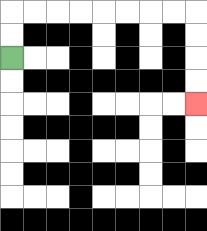{'start': '[0, 2]', 'end': '[8, 4]', 'path_directions': 'U,U,R,R,R,R,R,R,R,R,D,D,D,D', 'path_coordinates': '[[0, 2], [0, 1], [0, 0], [1, 0], [2, 0], [3, 0], [4, 0], [5, 0], [6, 0], [7, 0], [8, 0], [8, 1], [8, 2], [8, 3], [8, 4]]'}